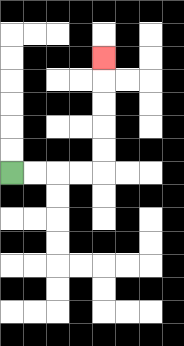{'start': '[0, 7]', 'end': '[4, 2]', 'path_directions': 'R,R,R,R,U,U,U,U,U', 'path_coordinates': '[[0, 7], [1, 7], [2, 7], [3, 7], [4, 7], [4, 6], [4, 5], [4, 4], [4, 3], [4, 2]]'}